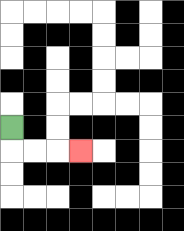{'start': '[0, 5]', 'end': '[3, 6]', 'path_directions': 'D,R,R,R', 'path_coordinates': '[[0, 5], [0, 6], [1, 6], [2, 6], [3, 6]]'}